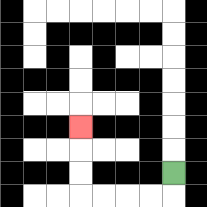{'start': '[7, 7]', 'end': '[3, 5]', 'path_directions': 'D,L,L,L,L,U,U,U', 'path_coordinates': '[[7, 7], [7, 8], [6, 8], [5, 8], [4, 8], [3, 8], [3, 7], [3, 6], [3, 5]]'}